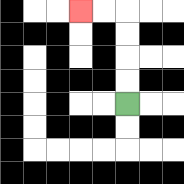{'start': '[5, 4]', 'end': '[3, 0]', 'path_directions': 'U,U,U,U,L,L', 'path_coordinates': '[[5, 4], [5, 3], [5, 2], [5, 1], [5, 0], [4, 0], [3, 0]]'}